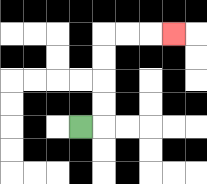{'start': '[3, 5]', 'end': '[7, 1]', 'path_directions': 'R,U,U,U,U,R,R,R', 'path_coordinates': '[[3, 5], [4, 5], [4, 4], [4, 3], [4, 2], [4, 1], [5, 1], [6, 1], [7, 1]]'}